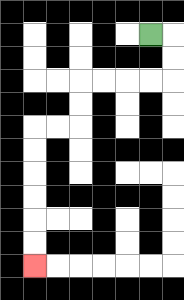{'start': '[6, 1]', 'end': '[1, 11]', 'path_directions': 'R,D,D,L,L,L,L,D,D,L,L,D,D,D,D,D,D', 'path_coordinates': '[[6, 1], [7, 1], [7, 2], [7, 3], [6, 3], [5, 3], [4, 3], [3, 3], [3, 4], [3, 5], [2, 5], [1, 5], [1, 6], [1, 7], [1, 8], [1, 9], [1, 10], [1, 11]]'}